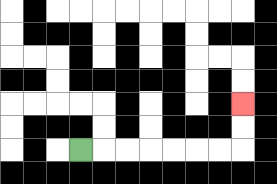{'start': '[3, 6]', 'end': '[10, 4]', 'path_directions': 'R,R,R,R,R,R,R,U,U', 'path_coordinates': '[[3, 6], [4, 6], [5, 6], [6, 6], [7, 6], [8, 6], [9, 6], [10, 6], [10, 5], [10, 4]]'}